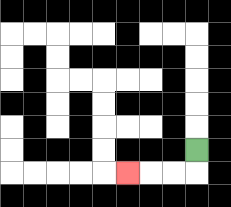{'start': '[8, 6]', 'end': '[5, 7]', 'path_directions': 'D,L,L,L', 'path_coordinates': '[[8, 6], [8, 7], [7, 7], [6, 7], [5, 7]]'}